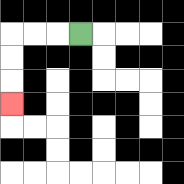{'start': '[3, 1]', 'end': '[0, 4]', 'path_directions': 'L,L,L,D,D,D', 'path_coordinates': '[[3, 1], [2, 1], [1, 1], [0, 1], [0, 2], [0, 3], [0, 4]]'}